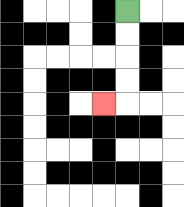{'start': '[5, 0]', 'end': '[4, 4]', 'path_directions': 'D,D,D,D,L', 'path_coordinates': '[[5, 0], [5, 1], [5, 2], [5, 3], [5, 4], [4, 4]]'}